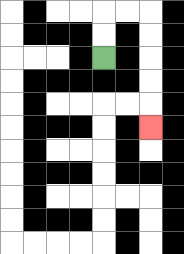{'start': '[4, 2]', 'end': '[6, 5]', 'path_directions': 'U,U,R,R,D,D,D,D,D', 'path_coordinates': '[[4, 2], [4, 1], [4, 0], [5, 0], [6, 0], [6, 1], [6, 2], [6, 3], [6, 4], [6, 5]]'}